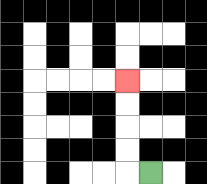{'start': '[6, 7]', 'end': '[5, 3]', 'path_directions': 'L,U,U,U,U', 'path_coordinates': '[[6, 7], [5, 7], [5, 6], [5, 5], [5, 4], [5, 3]]'}